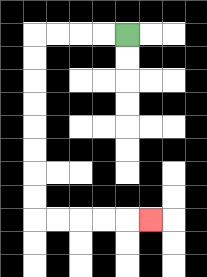{'start': '[5, 1]', 'end': '[6, 9]', 'path_directions': 'L,L,L,L,D,D,D,D,D,D,D,D,R,R,R,R,R', 'path_coordinates': '[[5, 1], [4, 1], [3, 1], [2, 1], [1, 1], [1, 2], [1, 3], [1, 4], [1, 5], [1, 6], [1, 7], [1, 8], [1, 9], [2, 9], [3, 9], [4, 9], [5, 9], [6, 9]]'}